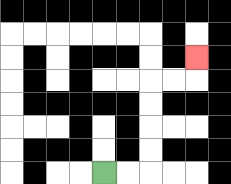{'start': '[4, 7]', 'end': '[8, 2]', 'path_directions': 'R,R,U,U,U,U,R,R,U', 'path_coordinates': '[[4, 7], [5, 7], [6, 7], [6, 6], [6, 5], [6, 4], [6, 3], [7, 3], [8, 3], [8, 2]]'}